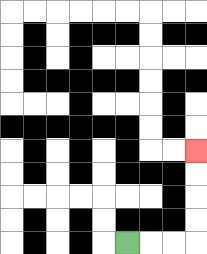{'start': '[5, 10]', 'end': '[8, 6]', 'path_directions': 'R,R,R,U,U,U,U', 'path_coordinates': '[[5, 10], [6, 10], [7, 10], [8, 10], [8, 9], [8, 8], [8, 7], [8, 6]]'}